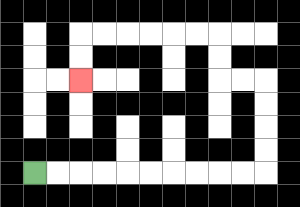{'start': '[1, 7]', 'end': '[3, 3]', 'path_directions': 'R,R,R,R,R,R,R,R,R,R,U,U,U,U,L,L,U,U,L,L,L,L,L,L,D,D', 'path_coordinates': '[[1, 7], [2, 7], [3, 7], [4, 7], [5, 7], [6, 7], [7, 7], [8, 7], [9, 7], [10, 7], [11, 7], [11, 6], [11, 5], [11, 4], [11, 3], [10, 3], [9, 3], [9, 2], [9, 1], [8, 1], [7, 1], [6, 1], [5, 1], [4, 1], [3, 1], [3, 2], [3, 3]]'}